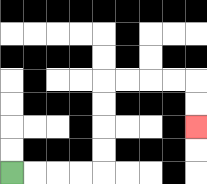{'start': '[0, 7]', 'end': '[8, 5]', 'path_directions': 'R,R,R,R,U,U,U,U,R,R,R,R,D,D', 'path_coordinates': '[[0, 7], [1, 7], [2, 7], [3, 7], [4, 7], [4, 6], [4, 5], [4, 4], [4, 3], [5, 3], [6, 3], [7, 3], [8, 3], [8, 4], [8, 5]]'}